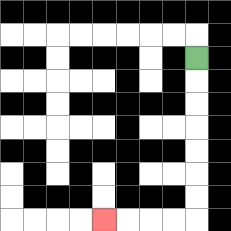{'start': '[8, 2]', 'end': '[4, 9]', 'path_directions': 'D,D,D,D,D,D,D,L,L,L,L', 'path_coordinates': '[[8, 2], [8, 3], [8, 4], [8, 5], [8, 6], [8, 7], [8, 8], [8, 9], [7, 9], [6, 9], [5, 9], [4, 9]]'}